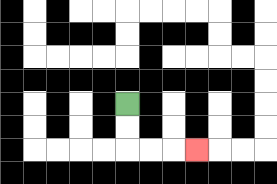{'start': '[5, 4]', 'end': '[8, 6]', 'path_directions': 'D,D,R,R,R', 'path_coordinates': '[[5, 4], [5, 5], [5, 6], [6, 6], [7, 6], [8, 6]]'}